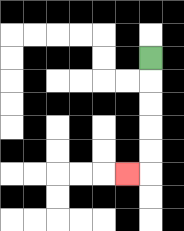{'start': '[6, 2]', 'end': '[5, 7]', 'path_directions': 'D,D,D,D,D,L', 'path_coordinates': '[[6, 2], [6, 3], [6, 4], [6, 5], [6, 6], [6, 7], [5, 7]]'}